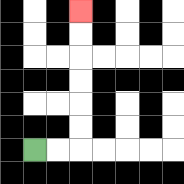{'start': '[1, 6]', 'end': '[3, 0]', 'path_directions': 'R,R,U,U,U,U,U,U', 'path_coordinates': '[[1, 6], [2, 6], [3, 6], [3, 5], [3, 4], [3, 3], [3, 2], [3, 1], [3, 0]]'}